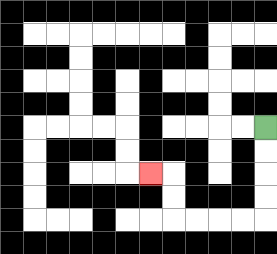{'start': '[11, 5]', 'end': '[6, 7]', 'path_directions': 'D,D,D,D,L,L,L,L,U,U,L', 'path_coordinates': '[[11, 5], [11, 6], [11, 7], [11, 8], [11, 9], [10, 9], [9, 9], [8, 9], [7, 9], [7, 8], [7, 7], [6, 7]]'}